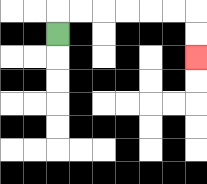{'start': '[2, 1]', 'end': '[8, 2]', 'path_directions': 'U,R,R,R,R,R,R,D,D', 'path_coordinates': '[[2, 1], [2, 0], [3, 0], [4, 0], [5, 0], [6, 0], [7, 0], [8, 0], [8, 1], [8, 2]]'}